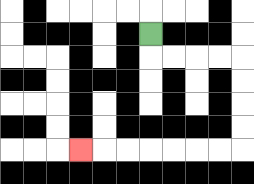{'start': '[6, 1]', 'end': '[3, 6]', 'path_directions': 'D,R,R,R,R,D,D,D,D,L,L,L,L,L,L,L', 'path_coordinates': '[[6, 1], [6, 2], [7, 2], [8, 2], [9, 2], [10, 2], [10, 3], [10, 4], [10, 5], [10, 6], [9, 6], [8, 6], [7, 6], [6, 6], [5, 6], [4, 6], [3, 6]]'}